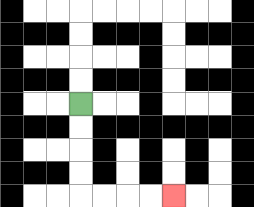{'start': '[3, 4]', 'end': '[7, 8]', 'path_directions': 'D,D,D,D,R,R,R,R', 'path_coordinates': '[[3, 4], [3, 5], [3, 6], [3, 7], [3, 8], [4, 8], [5, 8], [6, 8], [7, 8]]'}